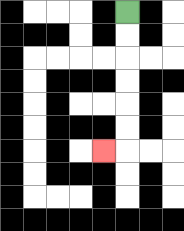{'start': '[5, 0]', 'end': '[4, 6]', 'path_directions': 'D,D,D,D,D,D,L', 'path_coordinates': '[[5, 0], [5, 1], [5, 2], [5, 3], [5, 4], [5, 5], [5, 6], [4, 6]]'}